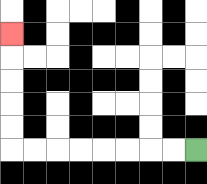{'start': '[8, 6]', 'end': '[0, 1]', 'path_directions': 'L,L,L,L,L,L,L,L,U,U,U,U,U', 'path_coordinates': '[[8, 6], [7, 6], [6, 6], [5, 6], [4, 6], [3, 6], [2, 6], [1, 6], [0, 6], [0, 5], [0, 4], [0, 3], [0, 2], [0, 1]]'}